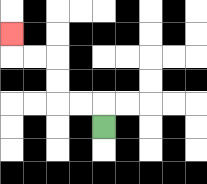{'start': '[4, 5]', 'end': '[0, 1]', 'path_directions': 'U,L,L,U,U,L,L,U', 'path_coordinates': '[[4, 5], [4, 4], [3, 4], [2, 4], [2, 3], [2, 2], [1, 2], [0, 2], [0, 1]]'}